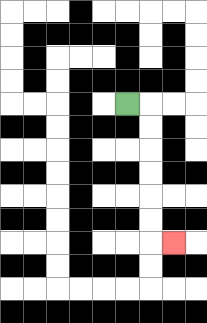{'start': '[5, 4]', 'end': '[7, 10]', 'path_directions': 'R,D,D,D,D,D,D,R', 'path_coordinates': '[[5, 4], [6, 4], [6, 5], [6, 6], [6, 7], [6, 8], [6, 9], [6, 10], [7, 10]]'}